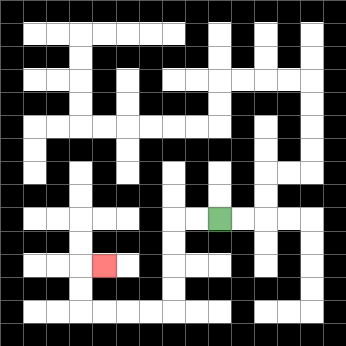{'start': '[9, 9]', 'end': '[4, 11]', 'path_directions': 'L,L,D,D,D,D,L,L,L,L,U,U,R', 'path_coordinates': '[[9, 9], [8, 9], [7, 9], [7, 10], [7, 11], [7, 12], [7, 13], [6, 13], [5, 13], [4, 13], [3, 13], [3, 12], [3, 11], [4, 11]]'}